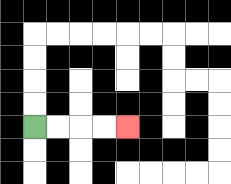{'start': '[1, 5]', 'end': '[5, 5]', 'path_directions': 'R,R,R,R', 'path_coordinates': '[[1, 5], [2, 5], [3, 5], [4, 5], [5, 5]]'}